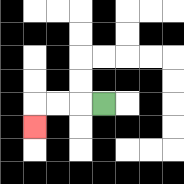{'start': '[4, 4]', 'end': '[1, 5]', 'path_directions': 'L,L,L,D', 'path_coordinates': '[[4, 4], [3, 4], [2, 4], [1, 4], [1, 5]]'}